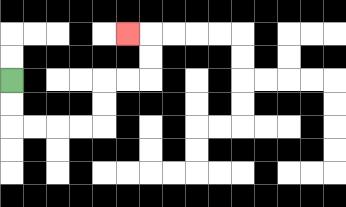{'start': '[0, 3]', 'end': '[5, 1]', 'path_directions': 'D,D,R,R,R,R,U,U,R,R,U,U,L', 'path_coordinates': '[[0, 3], [0, 4], [0, 5], [1, 5], [2, 5], [3, 5], [4, 5], [4, 4], [4, 3], [5, 3], [6, 3], [6, 2], [6, 1], [5, 1]]'}